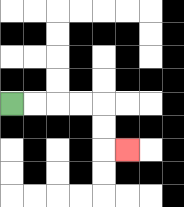{'start': '[0, 4]', 'end': '[5, 6]', 'path_directions': 'R,R,R,R,D,D,R', 'path_coordinates': '[[0, 4], [1, 4], [2, 4], [3, 4], [4, 4], [4, 5], [4, 6], [5, 6]]'}